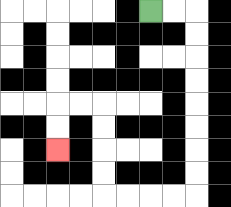{'start': '[6, 0]', 'end': '[2, 6]', 'path_directions': 'R,R,D,D,D,D,D,D,D,D,L,L,L,L,U,U,U,U,L,L,D,D', 'path_coordinates': '[[6, 0], [7, 0], [8, 0], [8, 1], [8, 2], [8, 3], [8, 4], [8, 5], [8, 6], [8, 7], [8, 8], [7, 8], [6, 8], [5, 8], [4, 8], [4, 7], [4, 6], [4, 5], [4, 4], [3, 4], [2, 4], [2, 5], [2, 6]]'}